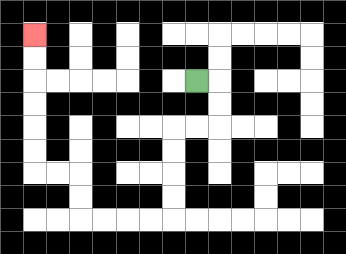{'start': '[8, 3]', 'end': '[1, 1]', 'path_directions': 'R,D,D,L,L,D,D,D,D,L,L,L,L,U,U,L,L,U,U,U,U,U,U', 'path_coordinates': '[[8, 3], [9, 3], [9, 4], [9, 5], [8, 5], [7, 5], [7, 6], [7, 7], [7, 8], [7, 9], [6, 9], [5, 9], [4, 9], [3, 9], [3, 8], [3, 7], [2, 7], [1, 7], [1, 6], [1, 5], [1, 4], [1, 3], [1, 2], [1, 1]]'}